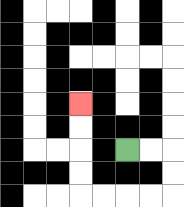{'start': '[5, 6]', 'end': '[3, 4]', 'path_directions': 'R,R,D,D,L,L,L,L,U,U,U,U', 'path_coordinates': '[[5, 6], [6, 6], [7, 6], [7, 7], [7, 8], [6, 8], [5, 8], [4, 8], [3, 8], [3, 7], [3, 6], [3, 5], [3, 4]]'}